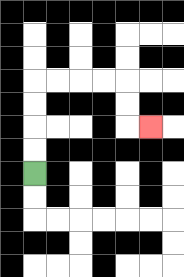{'start': '[1, 7]', 'end': '[6, 5]', 'path_directions': 'U,U,U,U,R,R,R,R,D,D,R', 'path_coordinates': '[[1, 7], [1, 6], [1, 5], [1, 4], [1, 3], [2, 3], [3, 3], [4, 3], [5, 3], [5, 4], [5, 5], [6, 5]]'}